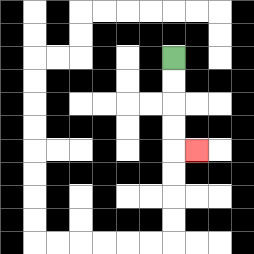{'start': '[7, 2]', 'end': '[8, 6]', 'path_directions': 'D,D,D,D,R', 'path_coordinates': '[[7, 2], [7, 3], [7, 4], [7, 5], [7, 6], [8, 6]]'}